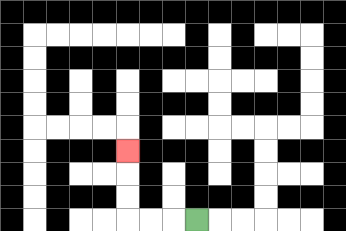{'start': '[8, 9]', 'end': '[5, 6]', 'path_directions': 'L,L,L,U,U,U', 'path_coordinates': '[[8, 9], [7, 9], [6, 9], [5, 9], [5, 8], [5, 7], [5, 6]]'}